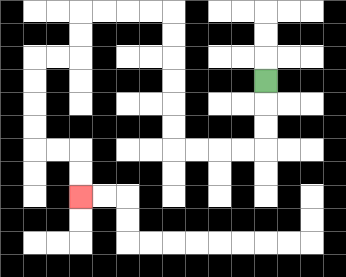{'start': '[11, 3]', 'end': '[3, 8]', 'path_directions': 'D,D,D,L,L,L,L,U,U,U,U,U,U,L,L,L,L,D,D,L,L,D,D,D,D,R,R,D,D', 'path_coordinates': '[[11, 3], [11, 4], [11, 5], [11, 6], [10, 6], [9, 6], [8, 6], [7, 6], [7, 5], [7, 4], [7, 3], [7, 2], [7, 1], [7, 0], [6, 0], [5, 0], [4, 0], [3, 0], [3, 1], [3, 2], [2, 2], [1, 2], [1, 3], [1, 4], [1, 5], [1, 6], [2, 6], [3, 6], [3, 7], [3, 8]]'}